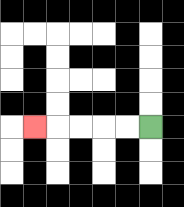{'start': '[6, 5]', 'end': '[1, 5]', 'path_directions': 'L,L,L,L,L', 'path_coordinates': '[[6, 5], [5, 5], [4, 5], [3, 5], [2, 5], [1, 5]]'}